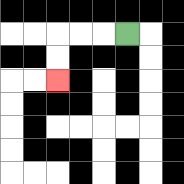{'start': '[5, 1]', 'end': '[2, 3]', 'path_directions': 'L,L,L,D,D', 'path_coordinates': '[[5, 1], [4, 1], [3, 1], [2, 1], [2, 2], [2, 3]]'}